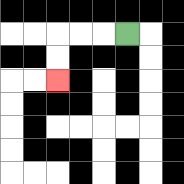{'start': '[5, 1]', 'end': '[2, 3]', 'path_directions': 'L,L,L,D,D', 'path_coordinates': '[[5, 1], [4, 1], [3, 1], [2, 1], [2, 2], [2, 3]]'}